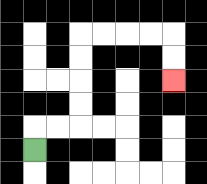{'start': '[1, 6]', 'end': '[7, 3]', 'path_directions': 'U,R,R,U,U,U,U,R,R,R,R,D,D', 'path_coordinates': '[[1, 6], [1, 5], [2, 5], [3, 5], [3, 4], [3, 3], [3, 2], [3, 1], [4, 1], [5, 1], [6, 1], [7, 1], [7, 2], [7, 3]]'}